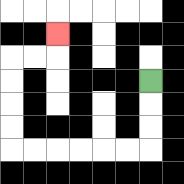{'start': '[6, 3]', 'end': '[2, 1]', 'path_directions': 'D,D,D,L,L,L,L,L,L,U,U,U,U,R,R,U', 'path_coordinates': '[[6, 3], [6, 4], [6, 5], [6, 6], [5, 6], [4, 6], [3, 6], [2, 6], [1, 6], [0, 6], [0, 5], [0, 4], [0, 3], [0, 2], [1, 2], [2, 2], [2, 1]]'}